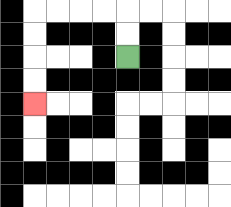{'start': '[5, 2]', 'end': '[1, 4]', 'path_directions': 'U,U,L,L,L,L,D,D,D,D', 'path_coordinates': '[[5, 2], [5, 1], [5, 0], [4, 0], [3, 0], [2, 0], [1, 0], [1, 1], [1, 2], [1, 3], [1, 4]]'}